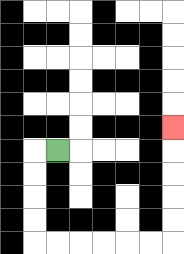{'start': '[2, 6]', 'end': '[7, 5]', 'path_directions': 'L,D,D,D,D,R,R,R,R,R,R,U,U,U,U,U', 'path_coordinates': '[[2, 6], [1, 6], [1, 7], [1, 8], [1, 9], [1, 10], [2, 10], [3, 10], [4, 10], [5, 10], [6, 10], [7, 10], [7, 9], [7, 8], [7, 7], [7, 6], [7, 5]]'}